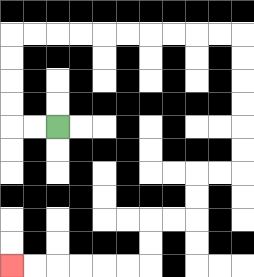{'start': '[2, 5]', 'end': '[0, 11]', 'path_directions': 'L,L,U,U,U,U,R,R,R,R,R,R,R,R,R,R,D,D,D,D,D,D,L,L,D,D,L,L,D,D,L,L,L,L,L,L', 'path_coordinates': '[[2, 5], [1, 5], [0, 5], [0, 4], [0, 3], [0, 2], [0, 1], [1, 1], [2, 1], [3, 1], [4, 1], [5, 1], [6, 1], [7, 1], [8, 1], [9, 1], [10, 1], [10, 2], [10, 3], [10, 4], [10, 5], [10, 6], [10, 7], [9, 7], [8, 7], [8, 8], [8, 9], [7, 9], [6, 9], [6, 10], [6, 11], [5, 11], [4, 11], [3, 11], [2, 11], [1, 11], [0, 11]]'}